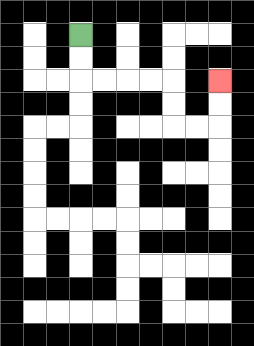{'start': '[3, 1]', 'end': '[9, 3]', 'path_directions': 'D,D,R,R,R,R,D,D,R,R,U,U', 'path_coordinates': '[[3, 1], [3, 2], [3, 3], [4, 3], [5, 3], [6, 3], [7, 3], [7, 4], [7, 5], [8, 5], [9, 5], [9, 4], [9, 3]]'}